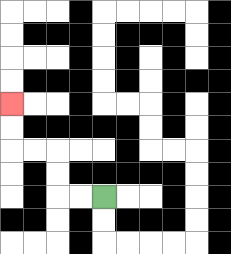{'start': '[4, 8]', 'end': '[0, 4]', 'path_directions': 'L,L,U,U,L,L,U,U', 'path_coordinates': '[[4, 8], [3, 8], [2, 8], [2, 7], [2, 6], [1, 6], [0, 6], [0, 5], [0, 4]]'}